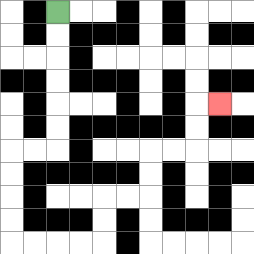{'start': '[2, 0]', 'end': '[9, 4]', 'path_directions': 'D,D,D,D,D,D,L,L,D,D,D,D,R,R,R,R,U,U,R,R,U,U,R,R,U,U,R', 'path_coordinates': '[[2, 0], [2, 1], [2, 2], [2, 3], [2, 4], [2, 5], [2, 6], [1, 6], [0, 6], [0, 7], [0, 8], [0, 9], [0, 10], [1, 10], [2, 10], [3, 10], [4, 10], [4, 9], [4, 8], [5, 8], [6, 8], [6, 7], [6, 6], [7, 6], [8, 6], [8, 5], [8, 4], [9, 4]]'}